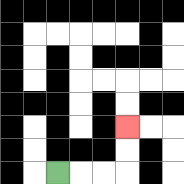{'start': '[2, 7]', 'end': '[5, 5]', 'path_directions': 'R,R,R,U,U', 'path_coordinates': '[[2, 7], [3, 7], [4, 7], [5, 7], [5, 6], [5, 5]]'}